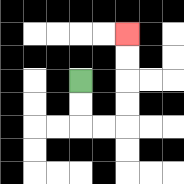{'start': '[3, 3]', 'end': '[5, 1]', 'path_directions': 'D,D,R,R,U,U,U,U', 'path_coordinates': '[[3, 3], [3, 4], [3, 5], [4, 5], [5, 5], [5, 4], [5, 3], [5, 2], [5, 1]]'}